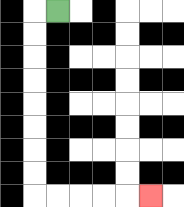{'start': '[2, 0]', 'end': '[6, 8]', 'path_directions': 'L,D,D,D,D,D,D,D,D,R,R,R,R,R', 'path_coordinates': '[[2, 0], [1, 0], [1, 1], [1, 2], [1, 3], [1, 4], [1, 5], [1, 6], [1, 7], [1, 8], [2, 8], [3, 8], [4, 8], [5, 8], [6, 8]]'}